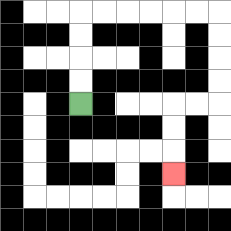{'start': '[3, 4]', 'end': '[7, 7]', 'path_directions': 'U,U,U,U,R,R,R,R,R,R,D,D,D,D,L,L,D,D,D', 'path_coordinates': '[[3, 4], [3, 3], [3, 2], [3, 1], [3, 0], [4, 0], [5, 0], [6, 0], [7, 0], [8, 0], [9, 0], [9, 1], [9, 2], [9, 3], [9, 4], [8, 4], [7, 4], [7, 5], [7, 6], [7, 7]]'}